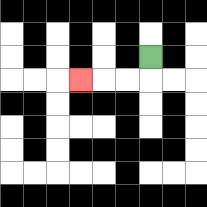{'start': '[6, 2]', 'end': '[3, 3]', 'path_directions': 'D,L,L,L', 'path_coordinates': '[[6, 2], [6, 3], [5, 3], [4, 3], [3, 3]]'}